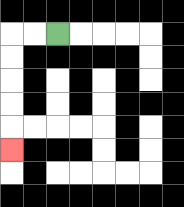{'start': '[2, 1]', 'end': '[0, 6]', 'path_directions': 'L,L,D,D,D,D,D', 'path_coordinates': '[[2, 1], [1, 1], [0, 1], [0, 2], [0, 3], [0, 4], [0, 5], [0, 6]]'}